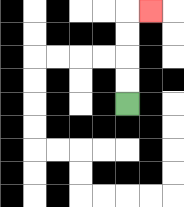{'start': '[5, 4]', 'end': '[6, 0]', 'path_directions': 'U,U,U,U,R', 'path_coordinates': '[[5, 4], [5, 3], [5, 2], [5, 1], [5, 0], [6, 0]]'}